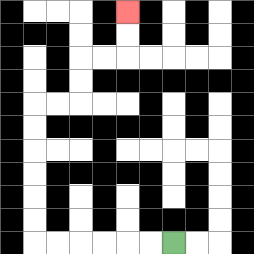{'start': '[7, 10]', 'end': '[5, 0]', 'path_directions': 'L,L,L,L,L,L,U,U,U,U,U,U,R,R,U,U,R,R,U,U', 'path_coordinates': '[[7, 10], [6, 10], [5, 10], [4, 10], [3, 10], [2, 10], [1, 10], [1, 9], [1, 8], [1, 7], [1, 6], [1, 5], [1, 4], [2, 4], [3, 4], [3, 3], [3, 2], [4, 2], [5, 2], [5, 1], [5, 0]]'}